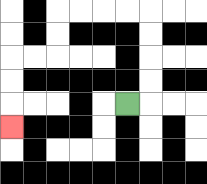{'start': '[5, 4]', 'end': '[0, 5]', 'path_directions': 'R,U,U,U,U,L,L,L,L,D,D,L,L,D,D,D', 'path_coordinates': '[[5, 4], [6, 4], [6, 3], [6, 2], [6, 1], [6, 0], [5, 0], [4, 0], [3, 0], [2, 0], [2, 1], [2, 2], [1, 2], [0, 2], [0, 3], [0, 4], [0, 5]]'}